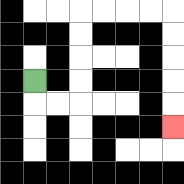{'start': '[1, 3]', 'end': '[7, 5]', 'path_directions': 'D,R,R,U,U,U,U,R,R,R,R,D,D,D,D,D', 'path_coordinates': '[[1, 3], [1, 4], [2, 4], [3, 4], [3, 3], [3, 2], [3, 1], [3, 0], [4, 0], [5, 0], [6, 0], [7, 0], [7, 1], [7, 2], [7, 3], [7, 4], [7, 5]]'}